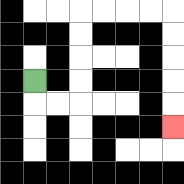{'start': '[1, 3]', 'end': '[7, 5]', 'path_directions': 'D,R,R,U,U,U,U,R,R,R,R,D,D,D,D,D', 'path_coordinates': '[[1, 3], [1, 4], [2, 4], [3, 4], [3, 3], [3, 2], [3, 1], [3, 0], [4, 0], [5, 0], [6, 0], [7, 0], [7, 1], [7, 2], [7, 3], [7, 4], [7, 5]]'}